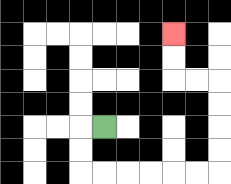{'start': '[4, 5]', 'end': '[7, 1]', 'path_directions': 'L,D,D,R,R,R,R,R,R,U,U,U,U,L,L,U,U', 'path_coordinates': '[[4, 5], [3, 5], [3, 6], [3, 7], [4, 7], [5, 7], [6, 7], [7, 7], [8, 7], [9, 7], [9, 6], [9, 5], [9, 4], [9, 3], [8, 3], [7, 3], [7, 2], [7, 1]]'}